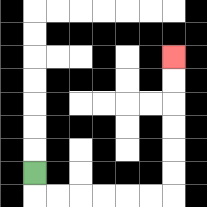{'start': '[1, 7]', 'end': '[7, 2]', 'path_directions': 'D,R,R,R,R,R,R,U,U,U,U,U,U', 'path_coordinates': '[[1, 7], [1, 8], [2, 8], [3, 8], [4, 8], [5, 8], [6, 8], [7, 8], [7, 7], [7, 6], [7, 5], [7, 4], [7, 3], [7, 2]]'}